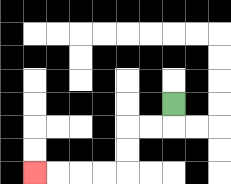{'start': '[7, 4]', 'end': '[1, 7]', 'path_directions': 'D,L,L,D,D,L,L,L,L', 'path_coordinates': '[[7, 4], [7, 5], [6, 5], [5, 5], [5, 6], [5, 7], [4, 7], [3, 7], [2, 7], [1, 7]]'}